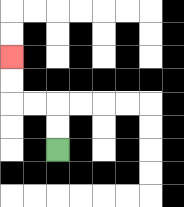{'start': '[2, 6]', 'end': '[0, 2]', 'path_directions': 'U,U,L,L,U,U', 'path_coordinates': '[[2, 6], [2, 5], [2, 4], [1, 4], [0, 4], [0, 3], [0, 2]]'}